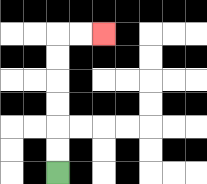{'start': '[2, 7]', 'end': '[4, 1]', 'path_directions': 'U,U,U,U,U,U,R,R', 'path_coordinates': '[[2, 7], [2, 6], [2, 5], [2, 4], [2, 3], [2, 2], [2, 1], [3, 1], [4, 1]]'}